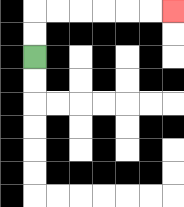{'start': '[1, 2]', 'end': '[7, 0]', 'path_directions': 'U,U,R,R,R,R,R,R', 'path_coordinates': '[[1, 2], [1, 1], [1, 0], [2, 0], [3, 0], [4, 0], [5, 0], [6, 0], [7, 0]]'}